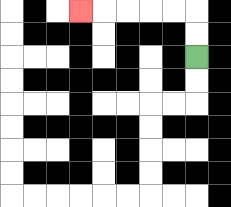{'start': '[8, 2]', 'end': '[3, 0]', 'path_directions': 'U,U,L,L,L,L,L', 'path_coordinates': '[[8, 2], [8, 1], [8, 0], [7, 0], [6, 0], [5, 0], [4, 0], [3, 0]]'}